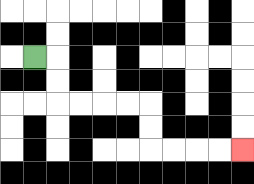{'start': '[1, 2]', 'end': '[10, 6]', 'path_directions': 'R,D,D,R,R,R,R,D,D,R,R,R,R', 'path_coordinates': '[[1, 2], [2, 2], [2, 3], [2, 4], [3, 4], [4, 4], [5, 4], [6, 4], [6, 5], [6, 6], [7, 6], [8, 6], [9, 6], [10, 6]]'}